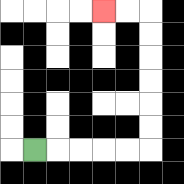{'start': '[1, 6]', 'end': '[4, 0]', 'path_directions': 'R,R,R,R,R,U,U,U,U,U,U,L,L', 'path_coordinates': '[[1, 6], [2, 6], [3, 6], [4, 6], [5, 6], [6, 6], [6, 5], [6, 4], [6, 3], [6, 2], [6, 1], [6, 0], [5, 0], [4, 0]]'}